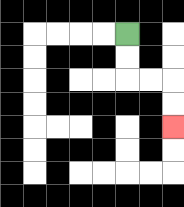{'start': '[5, 1]', 'end': '[7, 5]', 'path_directions': 'D,D,R,R,D,D', 'path_coordinates': '[[5, 1], [5, 2], [5, 3], [6, 3], [7, 3], [7, 4], [7, 5]]'}